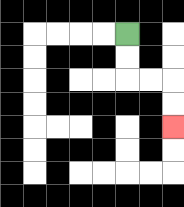{'start': '[5, 1]', 'end': '[7, 5]', 'path_directions': 'D,D,R,R,D,D', 'path_coordinates': '[[5, 1], [5, 2], [5, 3], [6, 3], [7, 3], [7, 4], [7, 5]]'}